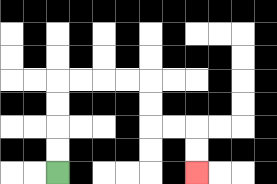{'start': '[2, 7]', 'end': '[8, 7]', 'path_directions': 'U,U,U,U,R,R,R,R,D,D,R,R,D,D', 'path_coordinates': '[[2, 7], [2, 6], [2, 5], [2, 4], [2, 3], [3, 3], [4, 3], [5, 3], [6, 3], [6, 4], [6, 5], [7, 5], [8, 5], [8, 6], [8, 7]]'}